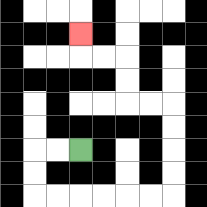{'start': '[3, 6]', 'end': '[3, 1]', 'path_directions': 'L,L,D,D,R,R,R,R,R,R,U,U,U,U,L,L,U,U,L,L,U', 'path_coordinates': '[[3, 6], [2, 6], [1, 6], [1, 7], [1, 8], [2, 8], [3, 8], [4, 8], [5, 8], [6, 8], [7, 8], [7, 7], [7, 6], [7, 5], [7, 4], [6, 4], [5, 4], [5, 3], [5, 2], [4, 2], [3, 2], [3, 1]]'}